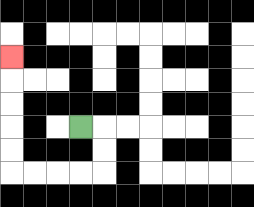{'start': '[3, 5]', 'end': '[0, 2]', 'path_directions': 'R,D,D,L,L,L,L,U,U,U,U,U', 'path_coordinates': '[[3, 5], [4, 5], [4, 6], [4, 7], [3, 7], [2, 7], [1, 7], [0, 7], [0, 6], [0, 5], [0, 4], [0, 3], [0, 2]]'}